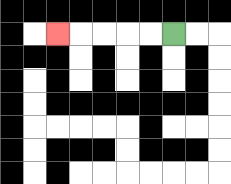{'start': '[7, 1]', 'end': '[2, 1]', 'path_directions': 'L,L,L,L,L', 'path_coordinates': '[[7, 1], [6, 1], [5, 1], [4, 1], [3, 1], [2, 1]]'}